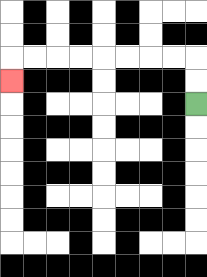{'start': '[8, 4]', 'end': '[0, 3]', 'path_directions': 'U,U,L,L,L,L,L,L,L,L,D', 'path_coordinates': '[[8, 4], [8, 3], [8, 2], [7, 2], [6, 2], [5, 2], [4, 2], [3, 2], [2, 2], [1, 2], [0, 2], [0, 3]]'}